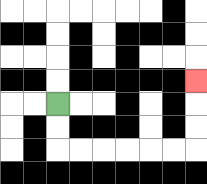{'start': '[2, 4]', 'end': '[8, 3]', 'path_directions': 'D,D,R,R,R,R,R,R,U,U,U', 'path_coordinates': '[[2, 4], [2, 5], [2, 6], [3, 6], [4, 6], [5, 6], [6, 6], [7, 6], [8, 6], [8, 5], [8, 4], [8, 3]]'}